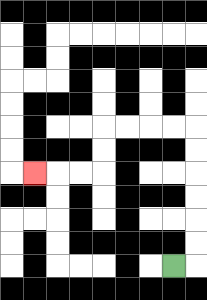{'start': '[7, 11]', 'end': '[1, 7]', 'path_directions': 'R,U,U,U,U,U,U,L,L,L,L,D,D,L,L,L', 'path_coordinates': '[[7, 11], [8, 11], [8, 10], [8, 9], [8, 8], [8, 7], [8, 6], [8, 5], [7, 5], [6, 5], [5, 5], [4, 5], [4, 6], [4, 7], [3, 7], [2, 7], [1, 7]]'}